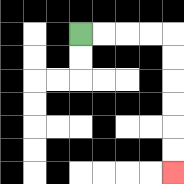{'start': '[3, 1]', 'end': '[7, 7]', 'path_directions': 'R,R,R,R,D,D,D,D,D,D', 'path_coordinates': '[[3, 1], [4, 1], [5, 1], [6, 1], [7, 1], [7, 2], [7, 3], [7, 4], [7, 5], [7, 6], [7, 7]]'}